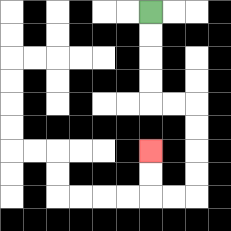{'start': '[6, 0]', 'end': '[6, 6]', 'path_directions': 'D,D,D,D,R,R,D,D,D,D,L,L,U,U', 'path_coordinates': '[[6, 0], [6, 1], [6, 2], [6, 3], [6, 4], [7, 4], [8, 4], [8, 5], [8, 6], [8, 7], [8, 8], [7, 8], [6, 8], [6, 7], [6, 6]]'}